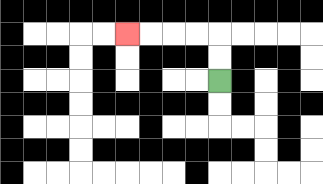{'start': '[9, 3]', 'end': '[5, 1]', 'path_directions': 'U,U,L,L,L,L', 'path_coordinates': '[[9, 3], [9, 2], [9, 1], [8, 1], [7, 1], [6, 1], [5, 1]]'}